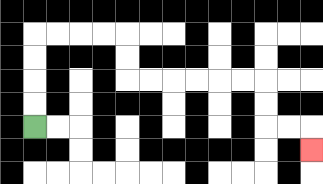{'start': '[1, 5]', 'end': '[13, 6]', 'path_directions': 'U,U,U,U,R,R,R,R,D,D,R,R,R,R,R,R,D,D,R,R,D', 'path_coordinates': '[[1, 5], [1, 4], [1, 3], [1, 2], [1, 1], [2, 1], [3, 1], [4, 1], [5, 1], [5, 2], [5, 3], [6, 3], [7, 3], [8, 3], [9, 3], [10, 3], [11, 3], [11, 4], [11, 5], [12, 5], [13, 5], [13, 6]]'}